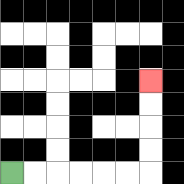{'start': '[0, 7]', 'end': '[6, 3]', 'path_directions': 'R,R,R,R,R,R,U,U,U,U', 'path_coordinates': '[[0, 7], [1, 7], [2, 7], [3, 7], [4, 7], [5, 7], [6, 7], [6, 6], [6, 5], [6, 4], [6, 3]]'}